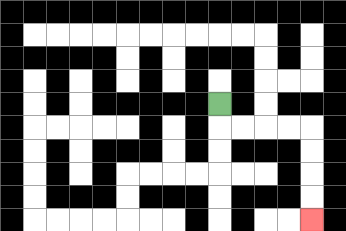{'start': '[9, 4]', 'end': '[13, 9]', 'path_directions': 'D,R,R,R,R,D,D,D,D', 'path_coordinates': '[[9, 4], [9, 5], [10, 5], [11, 5], [12, 5], [13, 5], [13, 6], [13, 7], [13, 8], [13, 9]]'}